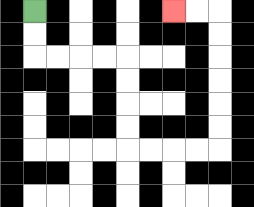{'start': '[1, 0]', 'end': '[7, 0]', 'path_directions': 'D,D,R,R,R,R,D,D,D,D,R,R,R,R,U,U,U,U,U,U,L,L', 'path_coordinates': '[[1, 0], [1, 1], [1, 2], [2, 2], [3, 2], [4, 2], [5, 2], [5, 3], [5, 4], [5, 5], [5, 6], [6, 6], [7, 6], [8, 6], [9, 6], [9, 5], [9, 4], [9, 3], [9, 2], [9, 1], [9, 0], [8, 0], [7, 0]]'}